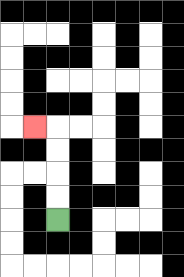{'start': '[2, 9]', 'end': '[1, 5]', 'path_directions': 'U,U,U,U,L', 'path_coordinates': '[[2, 9], [2, 8], [2, 7], [2, 6], [2, 5], [1, 5]]'}